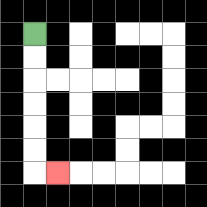{'start': '[1, 1]', 'end': '[2, 7]', 'path_directions': 'D,D,D,D,D,D,R', 'path_coordinates': '[[1, 1], [1, 2], [1, 3], [1, 4], [1, 5], [1, 6], [1, 7], [2, 7]]'}